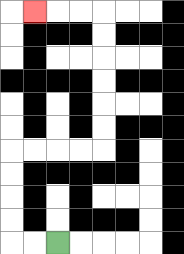{'start': '[2, 10]', 'end': '[1, 0]', 'path_directions': 'L,L,U,U,U,U,R,R,R,R,U,U,U,U,U,U,L,L,L', 'path_coordinates': '[[2, 10], [1, 10], [0, 10], [0, 9], [0, 8], [0, 7], [0, 6], [1, 6], [2, 6], [3, 6], [4, 6], [4, 5], [4, 4], [4, 3], [4, 2], [4, 1], [4, 0], [3, 0], [2, 0], [1, 0]]'}